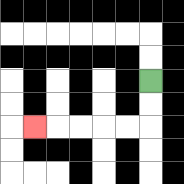{'start': '[6, 3]', 'end': '[1, 5]', 'path_directions': 'D,D,L,L,L,L,L', 'path_coordinates': '[[6, 3], [6, 4], [6, 5], [5, 5], [4, 5], [3, 5], [2, 5], [1, 5]]'}